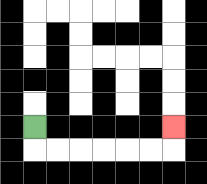{'start': '[1, 5]', 'end': '[7, 5]', 'path_directions': 'D,R,R,R,R,R,R,U', 'path_coordinates': '[[1, 5], [1, 6], [2, 6], [3, 6], [4, 6], [5, 6], [6, 6], [7, 6], [7, 5]]'}